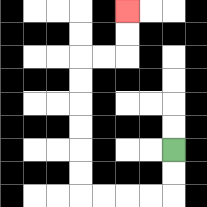{'start': '[7, 6]', 'end': '[5, 0]', 'path_directions': 'D,D,L,L,L,L,U,U,U,U,U,U,R,R,U,U', 'path_coordinates': '[[7, 6], [7, 7], [7, 8], [6, 8], [5, 8], [4, 8], [3, 8], [3, 7], [3, 6], [3, 5], [3, 4], [3, 3], [3, 2], [4, 2], [5, 2], [5, 1], [5, 0]]'}